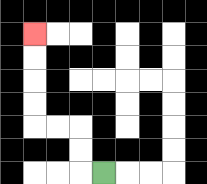{'start': '[4, 7]', 'end': '[1, 1]', 'path_directions': 'L,U,U,L,L,U,U,U,U', 'path_coordinates': '[[4, 7], [3, 7], [3, 6], [3, 5], [2, 5], [1, 5], [1, 4], [1, 3], [1, 2], [1, 1]]'}